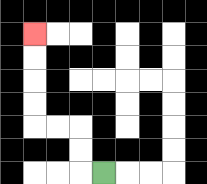{'start': '[4, 7]', 'end': '[1, 1]', 'path_directions': 'L,U,U,L,L,U,U,U,U', 'path_coordinates': '[[4, 7], [3, 7], [3, 6], [3, 5], [2, 5], [1, 5], [1, 4], [1, 3], [1, 2], [1, 1]]'}